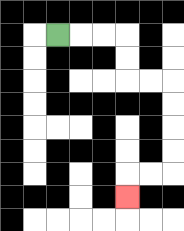{'start': '[2, 1]', 'end': '[5, 8]', 'path_directions': 'R,R,R,D,D,R,R,D,D,D,D,L,L,D', 'path_coordinates': '[[2, 1], [3, 1], [4, 1], [5, 1], [5, 2], [5, 3], [6, 3], [7, 3], [7, 4], [7, 5], [7, 6], [7, 7], [6, 7], [5, 7], [5, 8]]'}